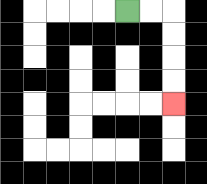{'start': '[5, 0]', 'end': '[7, 4]', 'path_directions': 'R,R,D,D,D,D', 'path_coordinates': '[[5, 0], [6, 0], [7, 0], [7, 1], [7, 2], [7, 3], [7, 4]]'}